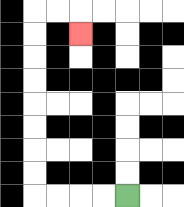{'start': '[5, 8]', 'end': '[3, 1]', 'path_directions': 'L,L,L,L,U,U,U,U,U,U,U,U,R,R,D', 'path_coordinates': '[[5, 8], [4, 8], [3, 8], [2, 8], [1, 8], [1, 7], [1, 6], [1, 5], [1, 4], [1, 3], [1, 2], [1, 1], [1, 0], [2, 0], [3, 0], [3, 1]]'}